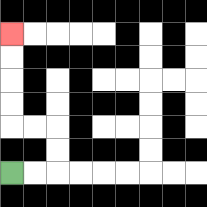{'start': '[0, 7]', 'end': '[0, 1]', 'path_directions': 'R,R,U,U,L,L,U,U,U,U', 'path_coordinates': '[[0, 7], [1, 7], [2, 7], [2, 6], [2, 5], [1, 5], [0, 5], [0, 4], [0, 3], [0, 2], [0, 1]]'}